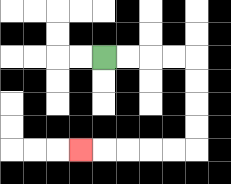{'start': '[4, 2]', 'end': '[3, 6]', 'path_directions': 'R,R,R,R,D,D,D,D,L,L,L,L,L', 'path_coordinates': '[[4, 2], [5, 2], [6, 2], [7, 2], [8, 2], [8, 3], [8, 4], [8, 5], [8, 6], [7, 6], [6, 6], [5, 6], [4, 6], [3, 6]]'}